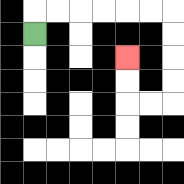{'start': '[1, 1]', 'end': '[5, 2]', 'path_directions': 'U,R,R,R,R,R,R,D,D,D,D,L,L,U,U', 'path_coordinates': '[[1, 1], [1, 0], [2, 0], [3, 0], [4, 0], [5, 0], [6, 0], [7, 0], [7, 1], [7, 2], [7, 3], [7, 4], [6, 4], [5, 4], [5, 3], [5, 2]]'}